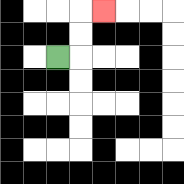{'start': '[2, 2]', 'end': '[4, 0]', 'path_directions': 'R,U,U,R', 'path_coordinates': '[[2, 2], [3, 2], [3, 1], [3, 0], [4, 0]]'}